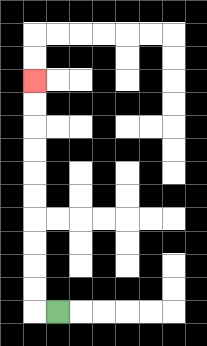{'start': '[2, 13]', 'end': '[1, 3]', 'path_directions': 'L,U,U,U,U,U,U,U,U,U,U', 'path_coordinates': '[[2, 13], [1, 13], [1, 12], [1, 11], [1, 10], [1, 9], [1, 8], [1, 7], [1, 6], [1, 5], [1, 4], [1, 3]]'}